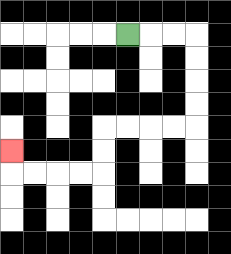{'start': '[5, 1]', 'end': '[0, 6]', 'path_directions': 'R,R,R,D,D,D,D,L,L,L,L,D,D,L,L,L,L,U', 'path_coordinates': '[[5, 1], [6, 1], [7, 1], [8, 1], [8, 2], [8, 3], [8, 4], [8, 5], [7, 5], [6, 5], [5, 5], [4, 5], [4, 6], [4, 7], [3, 7], [2, 7], [1, 7], [0, 7], [0, 6]]'}